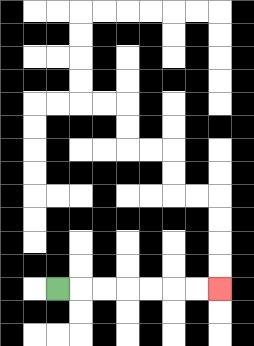{'start': '[2, 12]', 'end': '[9, 12]', 'path_directions': 'R,R,R,R,R,R,R', 'path_coordinates': '[[2, 12], [3, 12], [4, 12], [5, 12], [6, 12], [7, 12], [8, 12], [9, 12]]'}